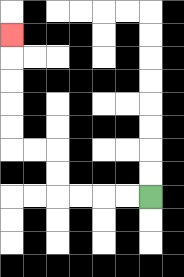{'start': '[6, 8]', 'end': '[0, 1]', 'path_directions': 'L,L,L,L,U,U,L,L,U,U,U,U,U', 'path_coordinates': '[[6, 8], [5, 8], [4, 8], [3, 8], [2, 8], [2, 7], [2, 6], [1, 6], [0, 6], [0, 5], [0, 4], [0, 3], [0, 2], [0, 1]]'}